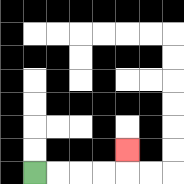{'start': '[1, 7]', 'end': '[5, 6]', 'path_directions': 'R,R,R,R,U', 'path_coordinates': '[[1, 7], [2, 7], [3, 7], [4, 7], [5, 7], [5, 6]]'}